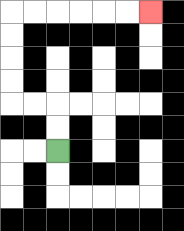{'start': '[2, 6]', 'end': '[6, 0]', 'path_directions': 'U,U,L,L,U,U,U,U,R,R,R,R,R,R', 'path_coordinates': '[[2, 6], [2, 5], [2, 4], [1, 4], [0, 4], [0, 3], [0, 2], [0, 1], [0, 0], [1, 0], [2, 0], [3, 0], [4, 0], [5, 0], [6, 0]]'}